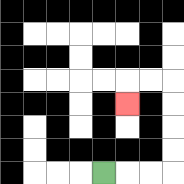{'start': '[4, 7]', 'end': '[5, 4]', 'path_directions': 'R,R,R,U,U,U,U,L,L,D', 'path_coordinates': '[[4, 7], [5, 7], [6, 7], [7, 7], [7, 6], [7, 5], [7, 4], [7, 3], [6, 3], [5, 3], [5, 4]]'}